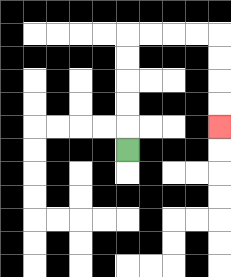{'start': '[5, 6]', 'end': '[9, 5]', 'path_directions': 'U,U,U,U,U,R,R,R,R,D,D,D,D', 'path_coordinates': '[[5, 6], [5, 5], [5, 4], [5, 3], [5, 2], [5, 1], [6, 1], [7, 1], [8, 1], [9, 1], [9, 2], [9, 3], [9, 4], [9, 5]]'}